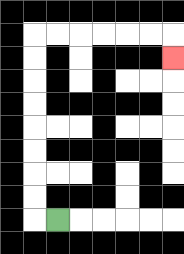{'start': '[2, 9]', 'end': '[7, 2]', 'path_directions': 'L,U,U,U,U,U,U,U,U,R,R,R,R,R,R,D', 'path_coordinates': '[[2, 9], [1, 9], [1, 8], [1, 7], [1, 6], [1, 5], [1, 4], [1, 3], [1, 2], [1, 1], [2, 1], [3, 1], [4, 1], [5, 1], [6, 1], [7, 1], [7, 2]]'}